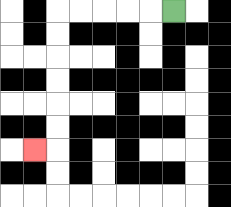{'start': '[7, 0]', 'end': '[1, 6]', 'path_directions': 'L,L,L,L,L,D,D,D,D,D,D,L', 'path_coordinates': '[[7, 0], [6, 0], [5, 0], [4, 0], [3, 0], [2, 0], [2, 1], [2, 2], [2, 3], [2, 4], [2, 5], [2, 6], [1, 6]]'}